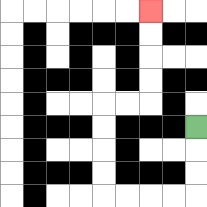{'start': '[8, 5]', 'end': '[6, 0]', 'path_directions': 'D,D,D,L,L,L,L,U,U,U,U,R,R,U,U,U,U', 'path_coordinates': '[[8, 5], [8, 6], [8, 7], [8, 8], [7, 8], [6, 8], [5, 8], [4, 8], [4, 7], [4, 6], [4, 5], [4, 4], [5, 4], [6, 4], [6, 3], [6, 2], [6, 1], [6, 0]]'}